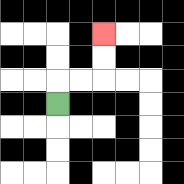{'start': '[2, 4]', 'end': '[4, 1]', 'path_directions': 'U,R,R,U,U', 'path_coordinates': '[[2, 4], [2, 3], [3, 3], [4, 3], [4, 2], [4, 1]]'}